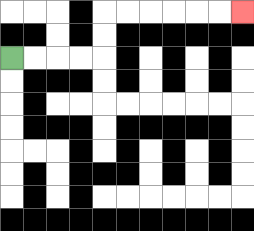{'start': '[0, 2]', 'end': '[10, 0]', 'path_directions': 'R,R,R,R,U,U,R,R,R,R,R,R', 'path_coordinates': '[[0, 2], [1, 2], [2, 2], [3, 2], [4, 2], [4, 1], [4, 0], [5, 0], [6, 0], [7, 0], [8, 0], [9, 0], [10, 0]]'}